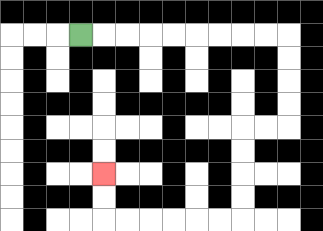{'start': '[3, 1]', 'end': '[4, 7]', 'path_directions': 'R,R,R,R,R,R,R,R,R,D,D,D,D,L,L,D,D,D,D,L,L,L,L,L,L,U,U', 'path_coordinates': '[[3, 1], [4, 1], [5, 1], [6, 1], [7, 1], [8, 1], [9, 1], [10, 1], [11, 1], [12, 1], [12, 2], [12, 3], [12, 4], [12, 5], [11, 5], [10, 5], [10, 6], [10, 7], [10, 8], [10, 9], [9, 9], [8, 9], [7, 9], [6, 9], [5, 9], [4, 9], [4, 8], [4, 7]]'}